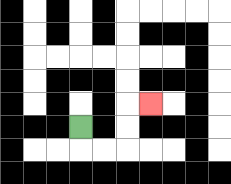{'start': '[3, 5]', 'end': '[6, 4]', 'path_directions': 'D,R,R,U,U,R', 'path_coordinates': '[[3, 5], [3, 6], [4, 6], [5, 6], [5, 5], [5, 4], [6, 4]]'}